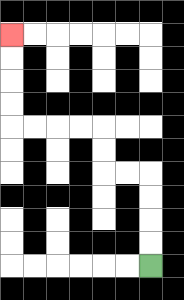{'start': '[6, 11]', 'end': '[0, 1]', 'path_directions': 'U,U,U,U,L,L,U,U,L,L,L,L,U,U,U,U', 'path_coordinates': '[[6, 11], [6, 10], [6, 9], [6, 8], [6, 7], [5, 7], [4, 7], [4, 6], [4, 5], [3, 5], [2, 5], [1, 5], [0, 5], [0, 4], [0, 3], [0, 2], [0, 1]]'}